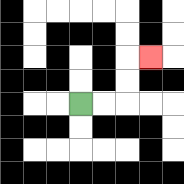{'start': '[3, 4]', 'end': '[6, 2]', 'path_directions': 'R,R,U,U,R', 'path_coordinates': '[[3, 4], [4, 4], [5, 4], [5, 3], [5, 2], [6, 2]]'}